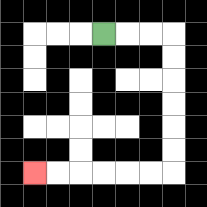{'start': '[4, 1]', 'end': '[1, 7]', 'path_directions': 'R,R,R,D,D,D,D,D,D,L,L,L,L,L,L', 'path_coordinates': '[[4, 1], [5, 1], [6, 1], [7, 1], [7, 2], [7, 3], [7, 4], [7, 5], [7, 6], [7, 7], [6, 7], [5, 7], [4, 7], [3, 7], [2, 7], [1, 7]]'}